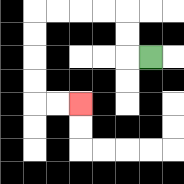{'start': '[6, 2]', 'end': '[3, 4]', 'path_directions': 'L,U,U,L,L,L,L,D,D,D,D,R,R', 'path_coordinates': '[[6, 2], [5, 2], [5, 1], [5, 0], [4, 0], [3, 0], [2, 0], [1, 0], [1, 1], [1, 2], [1, 3], [1, 4], [2, 4], [3, 4]]'}